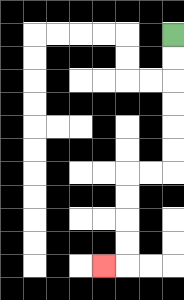{'start': '[7, 1]', 'end': '[4, 11]', 'path_directions': 'D,D,D,D,D,D,L,L,D,D,D,D,L', 'path_coordinates': '[[7, 1], [7, 2], [7, 3], [7, 4], [7, 5], [7, 6], [7, 7], [6, 7], [5, 7], [5, 8], [5, 9], [5, 10], [5, 11], [4, 11]]'}